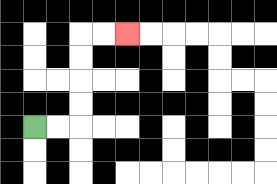{'start': '[1, 5]', 'end': '[5, 1]', 'path_directions': 'R,R,U,U,U,U,R,R', 'path_coordinates': '[[1, 5], [2, 5], [3, 5], [3, 4], [3, 3], [3, 2], [3, 1], [4, 1], [5, 1]]'}